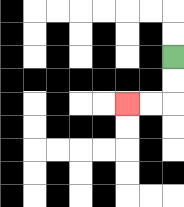{'start': '[7, 2]', 'end': '[5, 4]', 'path_directions': 'D,D,L,L', 'path_coordinates': '[[7, 2], [7, 3], [7, 4], [6, 4], [5, 4]]'}